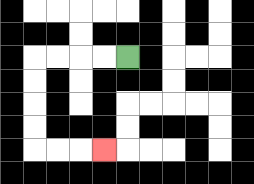{'start': '[5, 2]', 'end': '[4, 6]', 'path_directions': 'L,L,L,L,D,D,D,D,R,R,R', 'path_coordinates': '[[5, 2], [4, 2], [3, 2], [2, 2], [1, 2], [1, 3], [1, 4], [1, 5], [1, 6], [2, 6], [3, 6], [4, 6]]'}